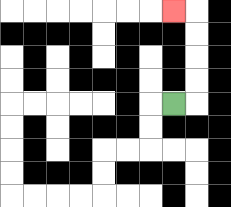{'start': '[7, 4]', 'end': '[7, 0]', 'path_directions': 'R,U,U,U,U,L', 'path_coordinates': '[[7, 4], [8, 4], [8, 3], [8, 2], [8, 1], [8, 0], [7, 0]]'}